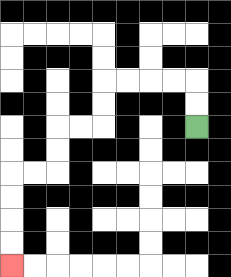{'start': '[8, 5]', 'end': '[0, 11]', 'path_directions': 'U,U,L,L,L,L,D,D,L,L,D,D,L,L,D,D,D,D', 'path_coordinates': '[[8, 5], [8, 4], [8, 3], [7, 3], [6, 3], [5, 3], [4, 3], [4, 4], [4, 5], [3, 5], [2, 5], [2, 6], [2, 7], [1, 7], [0, 7], [0, 8], [0, 9], [0, 10], [0, 11]]'}